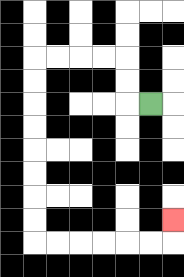{'start': '[6, 4]', 'end': '[7, 9]', 'path_directions': 'L,U,U,L,L,L,L,D,D,D,D,D,D,D,D,R,R,R,R,R,R,U', 'path_coordinates': '[[6, 4], [5, 4], [5, 3], [5, 2], [4, 2], [3, 2], [2, 2], [1, 2], [1, 3], [1, 4], [1, 5], [1, 6], [1, 7], [1, 8], [1, 9], [1, 10], [2, 10], [3, 10], [4, 10], [5, 10], [6, 10], [7, 10], [7, 9]]'}